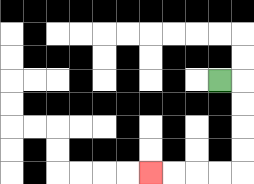{'start': '[9, 3]', 'end': '[6, 7]', 'path_directions': 'R,D,D,D,D,L,L,L,L', 'path_coordinates': '[[9, 3], [10, 3], [10, 4], [10, 5], [10, 6], [10, 7], [9, 7], [8, 7], [7, 7], [6, 7]]'}